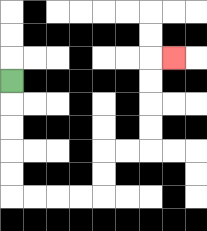{'start': '[0, 3]', 'end': '[7, 2]', 'path_directions': 'D,D,D,D,D,R,R,R,R,U,U,R,R,U,U,U,U,R', 'path_coordinates': '[[0, 3], [0, 4], [0, 5], [0, 6], [0, 7], [0, 8], [1, 8], [2, 8], [3, 8], [4, 8], [4, 7], [4, 6], [5, 6], [6, 6], [6, 5], [6, 4], [6, 3], [6, 2], [7, 2]]'}